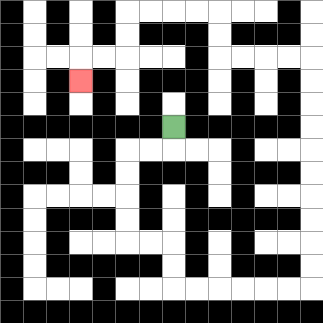{'start': '[7, 5]', 'end': '[3, 3]', 'path_directions': 'D,L,L,D,D,D,D,R,R,D,D,R,R,R,R,R,R,U,U,U,U,U,U,U,U,U,U,L,L,L,L,U,U,L,L,L,L,D,D,L,L,D', 'path_coordinates': '[[7, 5], [7, 6], [6, 6], [5, 6], [5, 7], [5, 8], [5, 9], [5, 10], [6, 10], [7, 10], [7, 11], [7, 12], [8, 12], [9, 12], [10, 12], [11, 12], [12, 12], [13, 12], [13, 11], [13, 10], [13, 9], [13, 8], [13, 7], [13, 6], [13, 5], [13, 4], [13, 3], [13, 2], [12, 2], [11, 2], [10, 2], [9, 2], [9, 1], [9, 0], [8, 0], [7, 0], [6, 0], [5, 0], [5, 1], [5, 2], [4, 2], [3, 2], [3, 3]]'}